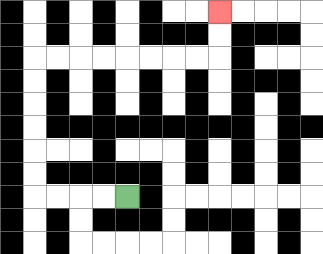{'start': '[5, 8]', 'end': '[9, 0]', 'path_directions': 'L,L,L,L,U,U,U,U,U,U,R,R,R,R,R,R,R,R,U,U', 'path_coordinates': '[[5, 8], [4, 8], [3, 8], [2, 8], [1, 8], [1, 7], [1, 6], [1, 5], [1, 4], [1, 3], [1, 2], [2, 2], [3, 2], [4, 2], [5, 2], [6, 2], [7, 2], [8, 2], [9, 2], [9, 1], [9, 0]]'}